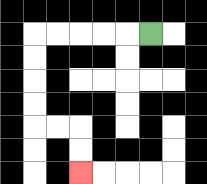{'start': '[6, 1]', 'end': '[3, 7]', 'path_directions': 'L,L,L,L,L,D,D,D,D,R,R,D,D', 'path_coordinates': '[[6, 1], [5, 1], [4, 1], [3, 1], [2, 1], [1, 1], [1, 2], [1, 3], [1, 4], [1, 5], [2, 5], [3, 5], [3, 6], [3, 7]]'}